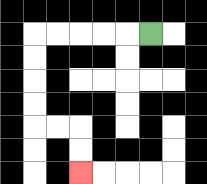{'start': '[6, 1]', 'end': '[3, 7]', 'path_directions': 'L,L,L,L,L,D,D,D,D,R,R,D,D', 'path_coordinates': '[[6, 1], [5, 1], [4, 1], [3, 1], [2, 1], [1, 1], [1, 2], [1, 3], [1, 4], [1, 5], [2, 5], [3, 5], [3, 6], [3, 7]]'}